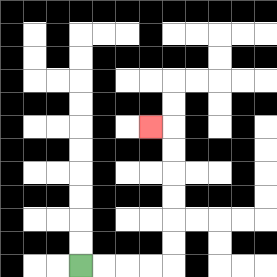{'start': '[3, 11]', 'end': '[6, 5]', 'path_directions': 'R,R,R,R,U,U,U,U,U,U,L', 'path_coordinates': '[[3, 11], [4, 11], [5, 11], [6, 11], [7, 11], [7, 10], [7, 9], [7, 8], [7, 7], [7, 6], [7, 5], [6, 5]]'}